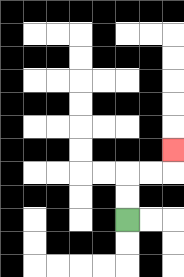{'start': '[5, 9]', 'end': '[7, 6]', 'path_directions': 'U,U,R,R,U', 'path_coordinates': '[[5, 9], [5, 8], [5, 7], [6, 7], [7, 7], [7, 6]]'}